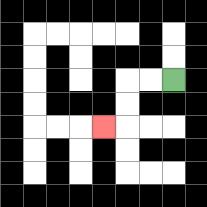{'start': '[7, 3]', 'end': '[4, 5]', 'path_directions': 'L,L,D,D,L', 'path_coordinates': '[[7, 3], [6, 3], [5, 3], [5, 4], [5, 5], [4, 5]]'}